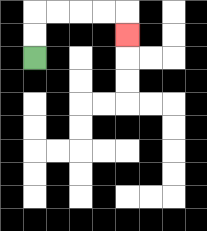{'start': '[1, 2]', 'end': '[5, 1]', 'path_directions': 'U,U,R,R,R,R,D', 'path_coordinates': '[[1, 2], [1, 1], [1, 0], [2, 0], [3, 0], [4, 0], [5, 0], [5, 1]]'}